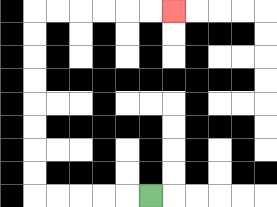{'start': '[6, 8]', 'end': '[7, 0]', 'path_directions': 'L,L,L,L,L,U,U,U,U,U,U,U,U,R,R,R,R,R,R', 'path_coordinates': '[[6, 8], [5, 8], [4, 8], [3, 8], [2, 8], [1, 8], [1, 7], [1, 6], [1, 5], [1, 4], [1, 3], [1, 2], [1, 1], [1, 0], [2, 0], [3, 0], [4, 0], [5, 0], [6, 0], [7, 0]]'}